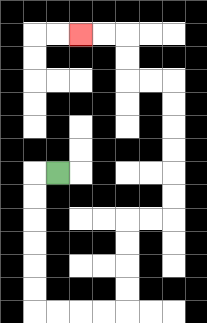{'start': '[2, 7]', 'end': '[3, 1]', 'path_directions': 'L,D,D,D,D,D,D,R,R,R,R,U,U,U,U,R,R,U,U,U,U,U,U,L,L,U,U,L,L', 'path_coordinates': '[[2, 7], [1, 7], [1, 8], [1, 9], [1, 10], [1, 11], [1, 12], [1, 13], [2, 13], [3, 13], [4, 13], [5, 13], [5, 12], [5, 11], [5, 10], [5, 9], [6, 9], [7, 9], [7, 8], [7, 7], [7, 6], [7, 5], [7, 4], [7, 3], [6, 3], [5, 3], [5, 2], [5, 1], [4, 1], [3, 1]]'}